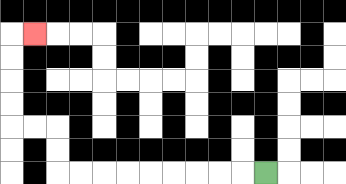{'start': '[11, 7]', 'end': '[1, 1]', 'path_directions': 'L,L,L,L,L,L,L,L,L,U,U,L,L,U,U,U,U,R', 'path_coordinates': '[[11, 7], [10, 7], [9, 7], [8, 7], [7, 7], [6, 7], [5, 7], [4, 7], [3, 7], [2, 7], [2, 6], [2, 5], [1, 5], [0, 5], [0, 4], [0, 3], [0, 2], [0, 1], [1, 1]]'}